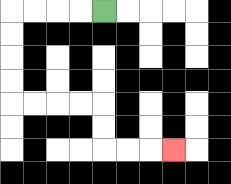{'start': '[4, 0]', 'end': '[7, 6]', 'path_directions': 'L,L,L,L,D,D,D,D,R,R,R,R,D,D,R,R,R', 'path_coordinates': '[[4, 0], [3, 0], [2, 0], [1, 0], [0, 0], [0, 1], [0, 2], [0, 3], [0, 4], [1, 4], [2, 4], [3, 4], [4, 4], [4, 5], [4, 6], [5, 6], [6, 6], [7, 6]]'}